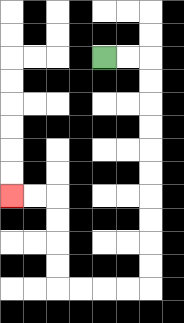{'start': '[4, 2]', 'end': '[0, 8]', 'path_directions': 'R,R,D,D,D,D,D,D,D,D,D,D,L,L,L,L,U,U,U,U,L,L', 'path_coordinates': '[[4, 2], [5, 2], [6, 2], [6, 3], [6, 4], [6, 5], [6, 6], [6, 7], [6, 8], [6, 9], [6, 10], [6, 11], [6, 12], [5, 12], [4, 12], [3, 12], [2, 12], [2, 11], [2, 10], [2, 9], [2, 8], [1, 8], [0, 8]]'}